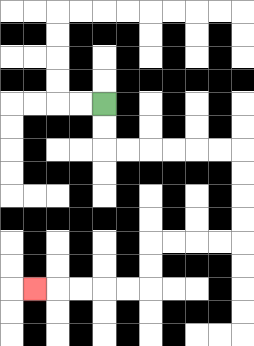{'start': '[4, 4]', 'end': '[1, 12]', 'path_directions': 'D,D,R,R,R,R,R,R,D,D,D,D,L,L,L,L,D,D,L,L,L,L,L', 'path_coordinates': '[[4, 4], [4, 5], [4, 6], [5, 6], [6, 6], [7, 6], [8, 6], [9, 6], [10, 6], [10, 7], [10, 8], [10, 9], [10, 10], [9, 10], [8, 10], [7, 10], [6, 10], [6, 11], [6, 12], [5, 12], [4, 12], [3, 12], [2, 12], [1, 12]]'}